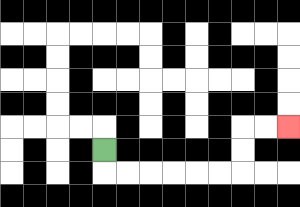{'start': '[4, 6]', 'end': '[12, 5]', 'path_directions': 'D,R,R,R,R,R,R,U,U,R,R', 'path_coordinates': '[[4, 6], [4, 7], [5, 7], [6, 7], [7, 7], [8, 7], [9, 7], [10, 7], [10, 6], [10, 5], [11, 5], [12, 5]]'}